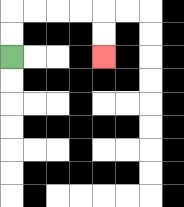{'start': '[0, 2]', 'end': '[4, 2]', 'path_directions': 'U,U,R,R,R,R,D,D', 'path_coordinates': '[[0, 2], [0, 1], [0, 0], [1, 0], [2, 0], [3, 0], [4, 0], [4, 1], [4, 2]]'}